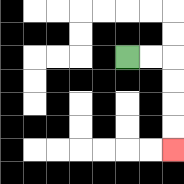{'start': '[5, 2]', 'end': '[7, 6]', 'path_directions': 'R,R,D,D,D,D', 'path_coordinates': '[[5, 2], [6, 2], [7, 2], [7, 3], [7, 4], [7, 5], [7, 6]]'}